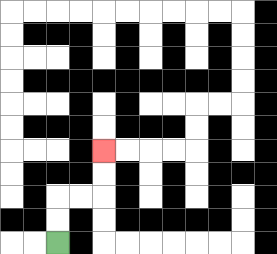{'start': '[2, 10]', 'end': '[4, 6]', 'path_directions': 'U,U,R,R,U,U', 'path_coordinates': '[[2, 10], [2, 9], [2, 8], [3, 8], [4, 8], [4, 7], [4, 6]]'}